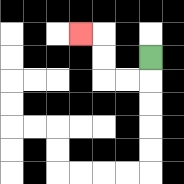{'start': '[6, 2]', 'end': '[3, 1]', 'path_directions': 'D,L,L,U,U,L', 'path_coordinates': '[[6, 2], [6, 3], [5, 3], [4, 3], [4, 2], [4, 1], [3, 1]]'}